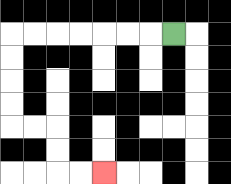{'start': '[7, 1]', 'end': '[4, 7]', 'path_directions': 'L,L,L,L,L,L,L,D,D,D,D,R,R,D,D,R,R', 'path_coordinates': '[[7, 1], [6, 1], [5, 1], [4, 1], [3, 1], [2, 1], [1, 1], [0, 1], [0, 2], [0, 3], [0, 4], [0, 5], [1, 5], [2, 5], [2, 6], [2, 7], [3, 7], [4, 7]]'}